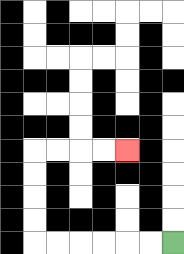{'start': '[7, 10]', 'end': '[5, 6]', 'path_directions': 'L,L,L,L,L,L,U,U,U,U,R,R,R,R', 'path_coordinates': '[[7, 10], [6, 10], [5, 10], [4, 10], [3, 10], [2, 10], [1, 10], [1, 9], [1, 8], [1, 7], [1, 6], [2, 6], [3, 6], [4, 6], [5, 6]]'}